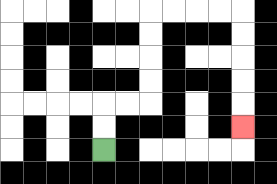{'start': '[4, 6]', 'end': '[10, 5]', 'path_directions': 'U,U,R,R,U,U,U,U,R,R,R,R,D,D,D,D,D', 'path_coordinates': '[[4, 6], [4, 5], [4, 4], [5, 4], [6, 4], [6, 3], [6, 2], [6, 1], [6, 0], [7, 0], [8, 0], [9, 0], [10, 0], [10, 1], [10, 2], [10, 3], [10, 4], [10, 5]]'}